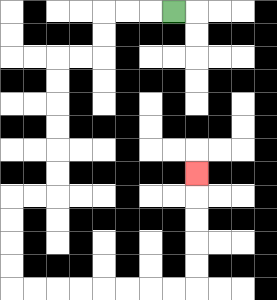{'start': '[7, 0]', 'end': '[8, 7]', 'path_directions': 'L,L,L,D,D,L,L,D,D,D,D,D,D,L,L,D,D,D,D,R,R,R,R,R,R,R,R,U,U,U,U,U', 'path_coordinates': '[[7, 0], [6, 0], [5, 0], [4, 0], [4, 1], [4, 2], [3, 2], [2, 2], [2, 3], [2, 4], [2, 5], [2, 6], [2, 7], [2, 8], [1, 8], [0, 8], [0, 9], [0, 10], [0, 11], [0, 12], [1, 12], [2, 12], [3, 12], [4, 12], [5, 12], [6, 12], [7, 12], [8, 12], [8, 11], [8, 10], [8, 9], [8, 8], [8, 7]]'}